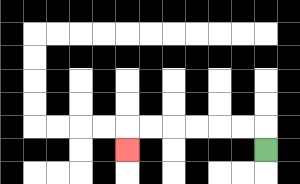{'start': '[11, 6]', 'end': '[5, 6]', 'path_directions': 'U,L,L,L,L,L,L,D', 'path_coordinates': '[[11, 6], [11, 5], [10, 5], [9, 5], [8, 5], [7, 5], [6, 5], [5, 5], [5, 6]]'}